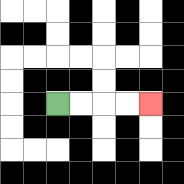{'start': '[2, 4]', 'end': '[6, 4]', 'path_directions': 'R,R,R,R', 'path_coordinates': '[[2, 4], [3, 4], [4, 4], [5, 4], [6, 4]]'}